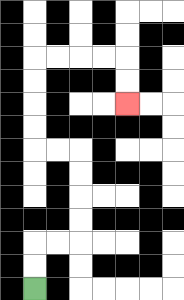{'start': '[1, 12]', 'end': '[5, 4]', 'path_directions': 'U,U,R,R,U,U,U,U,L,L,U,U,U,U,R,R,R,R,D,D', 'path_coordinates': '[[1, 12], [1, 11], [1, 10], [2, 10], [3, 10], [3, 9], [3, 8], [3, 7], [3, 6], [2, 6], [1, 6], [1, 5], [1, 4], [1, 3], [1, 2], [2, 2], [3, 2], [4, 2], [5, 2], [5, 3], [5, 4]]'}